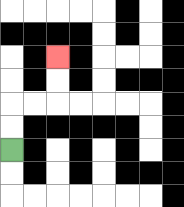{'start': '[0, 6]', 'end': '[2, 2]', 'path_directions': 'U,U,R,R,U,U', 'path_coordinates': '[[0, 6], [0, 5], [0, 4], [1, 4], [2, 4], [2, 3], [2, 2]]'}